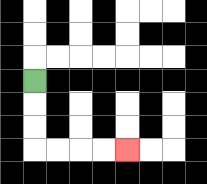{'start': '[1, 3]', 'end': '[5, 6]', 'path_directions': 'D,D,D,R,R,R,R', 'path_coordinates': '[[1, 3], [1, 4], [1, 5], [1, 6], [2, 6], [3, 6], [4, 6], [5, 6]]'}